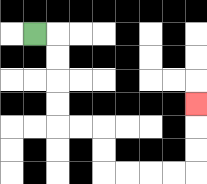{'start': '[1, 1]', 'end': '[8, 4]', 'path_directions': 'R,D,D,D,D,R,R,D,D,R,R,R,R,U,U,U', 'path_coordinates': '[[1, 1], [2, 1], [2, 2], [2, 3], [2, 4], [2, 5], [3, 5], [4, 5], [4, 6], [4, 7], [5, 7], [6, 7], [7, 7], [8, 7], [8, 6], [8, 5], [8, 4]]'}